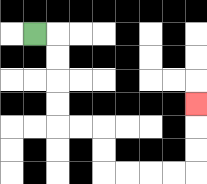{'start': '[1, 1]', 'end': '[8, 4]', 'path_directions': 'R,D,D,D,D,R,R,D,D,R,R,R,R,U,U,U', 'path_coordinates': '[[1, 1], [2, 1], [2, 2], [2, 3], [2, 4], [2, 5], [3, 5], [4, 5], [4, 6], [4, 7], [5, 7], [6, 7], [7, 7], [8, 7], [8, 6], [8, 5], [8, 4]]'}